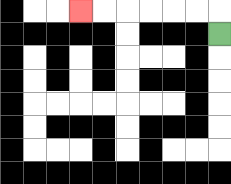{'start': '[9, 1]', 'end': '[3, 0]', 'path_directions': 'U,L,L,L,L,L,L', 'path_coordinates': '[[9, 1], [9, 0], [8, 0], [7, 0], [6, 0], [5, 0], [4, 0], [3, 0]]'}